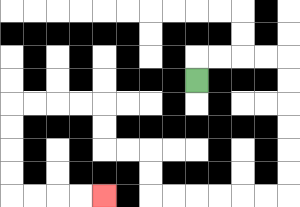{'start': '[8, 3]', 'end': '[4, 8]', 'path_directions': 'U,R,R,R,R,D,D,D,D,D,D,L,L,L,L,L,L,U,U,L,L,U,U,L,L,L,L,D,D,D,D,R,R,R,R', 'path_coordinates': '[[8, 3], [8, 2], [9, 2], [10, 2], [11, 2], [12, 2], [12, 3], [12, 4], [12, 5], [12, 6], [12, 7], [12, 8], [11, 8], [10, 8], [9, 8], [8, 8], [7, 8], [6, 8], [6, 7], [6, 6], [5, 6], [4, 6], [4, 5], [4, 4], [3, 4], [2, 4], [1, 4], [0, 4], [0, 5], [0, 6], [0, 7], [0, 8], [1, 8], [2, 8], [3, 8], [4, 8]]'}